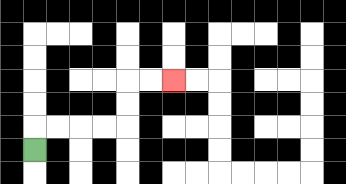{'start': '[1, 6]', 'end': '[7, 3]', 'path_directions': 'U,R,R,R,R,U,U,R,R', 'path_coordinates': '[[1, 6], [1, 5], [2, 5], [3, 5], [4, 5], [5, 5], [5, 4], [5, 3], [6, 3], [7, 3]]'}